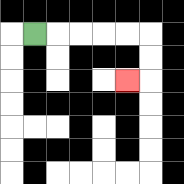{'start': '[1, 1]', 'end': '[5, 3]', 'path_directions': 'R,R,R,R,R,D,D,L', 'path_coordinates': '[[1, 1], [2, 1], [3, 1], [4, 1], [5, 1], [6, 1], [6, 2], [6, 3], [5, 3]]'}